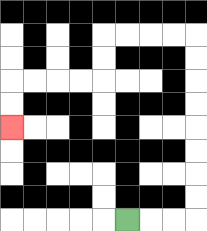{'start': '[5, 9]', 'end': '[0, 5]', 'path_directions': 'R,R,R,U,U,U,U,U,U,U,U,L,L,L,L,D,D,L,L,L,L,D,D', 'path_coordinates': '[[5, 9], [6, 9], [7, 9], [8, 9], [8, 8], [8, 7], [8, 6], [8, 5], [8, 4], [8, 3], [8, 2], [8, 1], [7, 1], [6, 1], [5, 1], [4, 1], [4, 2], [4, 3], [3, 3], [2, 3], [1, 3], [0, 3], [0, 4], [0, 5]]'}